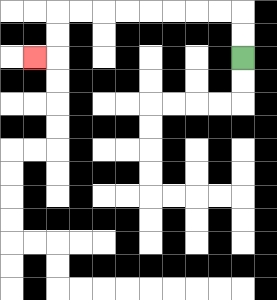{'start': '[10, 2]', 'end': '[1, 2]', 'path_directions': 'U,U,L,L,L,L,L,L,L,L,D,D,L', 'path_coordinates': '[[10, 2], [10, 1], [10, 0], [9, 0], [8, 0], [7, 0], [6, 0], [5, 0], [4, 0], [3, 0], [2, 0], [2, 1], [2, 2], [1, 2]]'}